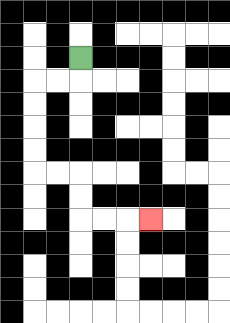{'start': '[3, 2]', 'end': '[6, 9]', 'path_directions': 'D,L,L,D,D,D,D,R,R,D,D,R,R,R', 'path_coordinates': '[[3, 2], [3, 3], [2, 3], [1, 3], [1, 4], [1, 5], [1, 6], [1, 7], [2, 7], [3, 7], [3, 8], [3, 9], [4, 9], [5, 9], [6, 9]]'}